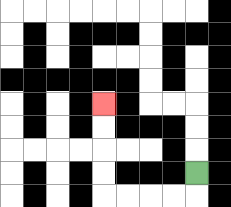{'start': '[8, 7]', 'end': '[4, 4]', 'path_directions': 'D,L,L,L,L,U,U,U,U', 'path_coordinates': '[[8, 7], [8, 8], [7, 8], [6, 8], [5, 8], [4, 8], [4, 7], [4, 6], [4, 5], [4, 4]]'}